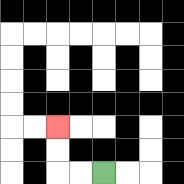{'start': '[4, 7]', 'end': '[2, 5]', 'path_directions': 'L,L,U,U', 'path_coordinates': '[[4, 7], [3, 7], [2, 7], [2, 6], [2, 5]]'}